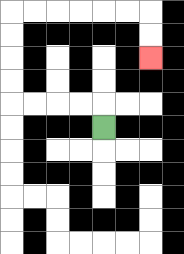{'start': '[4, 5]', 'end': '[6, 2]', 'path_directions': 'U,L,L,L,L,U,U,U,U,R,R,R,R,R,R,D,D', 'path_coordinates': '[[4, 5], [4, 4], [3, 4], [2, 4], [1, 4], [0, 4], [0, 3], [0, 2], [0, 1], [0, 0], [1, 0], [2, 0], [3, 0], [4, 0], [5, 0], [6, 0], [6, 1], [6, 2]]'}